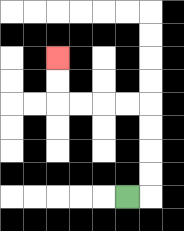{'start': '[5, 8]', 'end': '[2, 2]', 'path_directions': 'R,U,U,U,U,L,L,L,L,U,U', 'path_coordinates': '[[5, 8], [6, 8], [6, 7], [6, 6], [6, 5], [6, 4], [5, 4], [4, 4], [3, 4], [2, 4], [2, 3], [2, 2]]'}